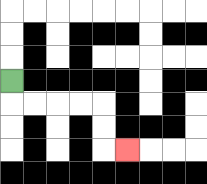{'start': '[0, 3]', 'end': '[5, 6]', 'path_directions': 'D,R,R,R,R,D,D,R', 'path_coordinates': '[[0, 3], [0, 4], [1, 4], [2, 4], [3, 4], [4, 4], [4, 5], [4, 6], [5, 6]]'}